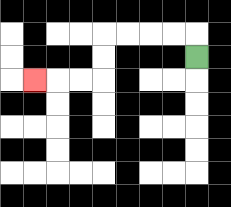{'start': '[8, 2]', 'end': '[1, 3]', 'path_directions': 'U,L,L,L,L,D,D,L,L,L', 'path_coordinates': '[[8, 2], [8, 1], [7, 1], [6, 1], [5, 1], [4, 1], [4, 2], [4, 3], [3, 3], [2, 3], [1, 3]]'}